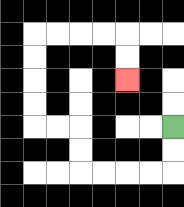{'start': '[7, 5]', 'end': '[5, 3]', 'path_directions': 'D,D,L,L,L,L,U,U,L,L,U,U,U,U,R,R,R,R,D,D', 'path_coordinates': '[[7, 5], [7, 6], [7, 7], [6, 7], [5, 7], [4, 7], [3, 7], [3, 6], [3, 5], [2, 5], [1, 5], [1, 4], [1, 3], [1, 2], [1, 1], [2, 1], [3, 1], [4, 1], [5, 1], [5, 2], [5, 3]]'}